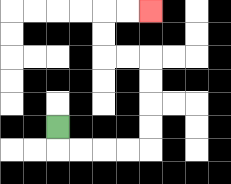{'start': '[2, 5]', 'end': '[6, 0]', 'path_directions': 'D,R,R,R,R,U,U,U,U,L,L,U,U,R,R', 'path_coordinates': '[[2, 5], [2, 6], [3, 6], [4, 6], [5, 6], [6, 6], [6, 5], [6, 4], [6, 3], [6, 2], [5, 2], [4, 2], [4, 1], [4, 0], [5, 0], [6, 0]]'}